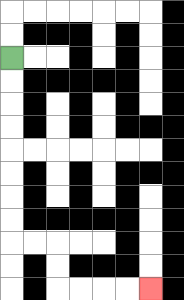{'start': '[0, 2]', 'end': '[6, 12]', 'path_directions': 'D,D,D,D,D,D,D,D,R,R,D,D,R,R,R,R', 'path_coordinates': '[[0, 2], [0, 3], [0, 4], [0, 5], [0, 6], [0, 7], [0, 8], [0, 9], [0, 10], [1, 10], [2, 10], [2, 11], [2, 12], [3, 12], [4, 12], [5, 12], [6, 12]]'}